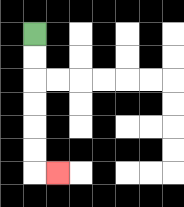{'start': '[1, 1]', 'end': '[2, 7]', 'path_directions': 'D,D,D,D,D,D,R', 'path_coordinates': '[[1, 1], [1, 2], [1, 3], [1, 4], [1, 5], [1, 6], [1, 7], [2, 7]]'}